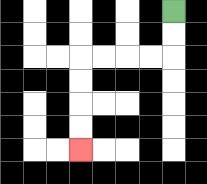{'start': '[7, 0]', 'end': '[3, 6]', 'path_directions': 'D,D,L,L,L,L,D,D,D,D', 'path_coordinates': '[[7, 0], [7, 1], [7, 2], [6, 2], [5, 2], [4, 2], [3, 2], [3, 3], [3, 4], [3, 5], [3, 6]]'}